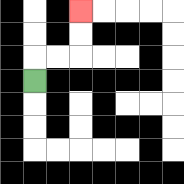{'start': '[1, 3]', 'end': '[3, 0]', 'path_directions': 'U,R,R,U,U', 'path_coordinates': '[[1, 3], [1, 2], [2, 2], [3, 2], [3, 1], [3, 0]]'}